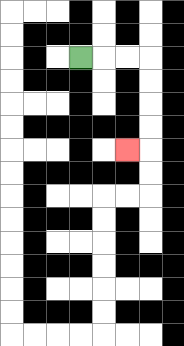{'start': '[3, 2]', 'end': '[5, 6]', 'path_directions': 'R,R,R,D,D,D,D,L', 'path_coordinates': '[[3, 2], [4, 2], [5, 2], [6, 2], [6, 3], [6, 4], [6, 5], [6, 6], [5, 6]]'}